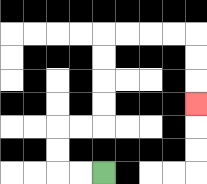{'start': '[4, 7]', 'end': '[8, 4]', 'path_directions': 'L,L,U,U,R,R,U,U,U,U,R,R,R,R,D,D,D', 'path_coordinates': '[[4, 7], [3, 7], [2, 7], [2, 6], [2, 5], [3, 5], [4, 5], [4, 4], [4, 3], [4, 2], [4, 1], [5, 1], [6, 1], [7, 1], [8, 1], [8, 2], [8, 3], [8, 4]]'}